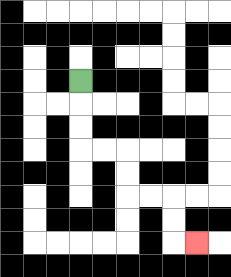{'start': '[3, 3]', 'end': '[8, 10]', 'path_directions': 'D,D,D,R,R,D,D,R,R,D,D,R', 'path_coordinates': '[[3, 3], [3, 4], [3, 5], [3, 6], [4, 6], [5, 6], [5, 7], [5, 8], [6, 8], [7, 8], [7, 9], [7, 10], [8, 10]]'}